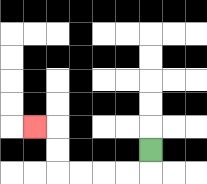{'start': '[6, 6]', 'end': '[1, 5]', 'path_directions': 'D,L,L,L,L,U,U,L', 'path_coordinates': '[[6, 6], [6, 7], [5, 7], [4, 7], [3, 7], [2, 7], [2, 6], [2, 5], [1, 5]]'}